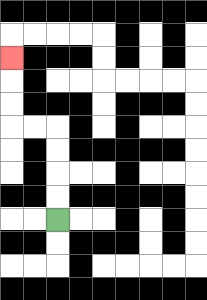{'start': '[2, 9]', 'end': '[0, 2]', 'path_directions': 'U,U,U,U,L,L,U,U,U', 'path_coordinates': '[[2, 9], [2, 8], [2, 7], [2, 6], [2, 5], [1, 5], [0, 5], [0, 4], [0, 3], [0, 2]]'}